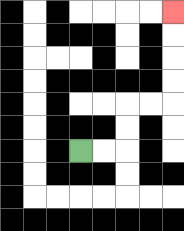{'start': '[3, 6]', 'end': '[7, 0]', 'path_directions': 'R,R,U,U,R,R,U,U,U,U', 'path_coordinates': '[[3, 6], [4, 6], [5, 6], [5, 5], [5, 4], [6, 4], [7, 4], [7, 3], [7, 2], [7, 1], [7, 0]]'}